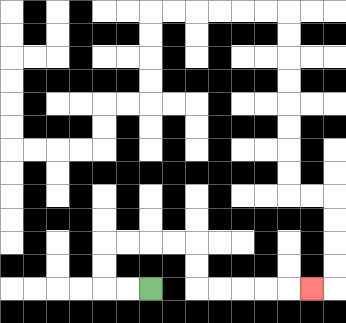{'start': '[6, 12]', 'end': '[13, 12]', 'path_directions': 'L,L,U,U,R,R,R,R,D,D,R,R,R,R,R', 'path_coordinates': '[[6, 12], [5, 12], [4, 12], [4, 11], [4, 10], [5, 10], [6, 10], [7, 10], [8, 10], [8, 11], [8, 12], [9, 12], [10, 12], [11, 12], [12, 12], [13, 12]]'}